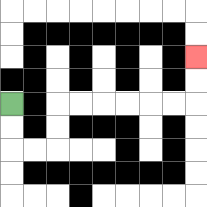{'start': '[0, 4]', 'end': '[8, 2]', 'path_directions': 'D,D,R,R,U,U,R,R,R,R,R,R,U,U', 'path_coordinates': '[[0, 4], [0, 5], [0, 6], [1, 6], [2, 6], [2, 5], [2, 4], [3, 4], [4, 4], [5, 4], [6, 4], [7, 4], [8, 4], [8, 3], [8, 2]]'}